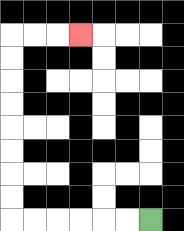{'start': '[6, 9]', 'end': '[3, 1]', 'path_directions': 'L,L,L,L,L,L,U,U,U,U,U,U,U,U,R,R,R', 'path_coordinates': '[[6, 9], [5, 9], [4, 9], [3, 9], [2, 9], [1, 9], [0, 9], [0, 8], [0, 7], [0, 6], [0, 5], [0, 4], [0, 3], [0, 2], [0, 1], [1, 1], [2, 1], [3, 1]]'}